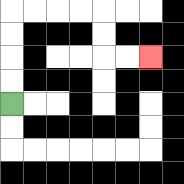{'start': '[0, 4]', 'end': '[6, 2]', 'path_directions': 'U,U,U,U,R,R,R,R,D,D,R,R', 'path_coordinates': '[[0, 4], [0, 3], [0, 2], [0, 1], [0, 0], [1, 0], [2, 0], [3, 0], [4, 0], [4, 1], [4, 2], [5, 2], [6, 2]]'}